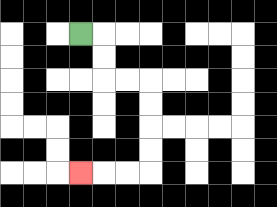{'start': '[3, 1]', 'end': '[3, 7]', 'path_directions': 'R,D,D,R,R,D,D,D,D,L,L,L', 'path_coordinates': '[[3, 1], [4, 1], [4, 2], [4, 3], [5, 3], [6, 3], [6, 4], [6, 5], [6, 6], [6, 7], [5, 7], [4, 7], [3, 7]]'}